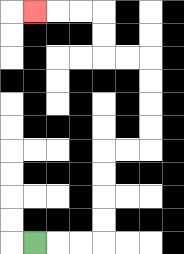{'start': '[1, 10]', 'end': '[1, 0]', 'path_directions': 'R,R,R,U,U,U,U,R,R,U,U,U,U,L,L,U,U,L,L,L', 'path_coordinates': '[[1, 10], [2, 10], [3, 10], [4, 10], [4, 9], [4, 8], [4, 7], [4, 6], [5, 6], [6, 6], [6, 5], [6, 4], [6, 3], [6, 2], [5, 2], [4, 2], [4, 1], [4, 0], [3, 0], [2, 0], [1, 0]]'}